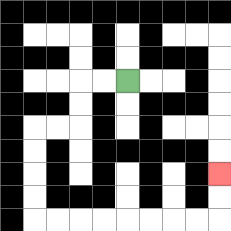{'start': '[5, 3]', 'end': '[9, 7]', 'path_directions': 'L,L,D,D,L,L,D,D,D,D,R,R,R,R,R,R,R,R,U,U', 'path_coordinates': '[[5, 3], [4, 3], [3, 3], [3, 4], [3, 5], [2, 5], [1, 5], [1, 6], [1, 7], [1, 8], [1, 9], [2, 9], [3, 9], [4, 9], [5, 9], [6, 9], [7, 9], [8, 9], [9, 9], [9, 8], [9, 7]]'}